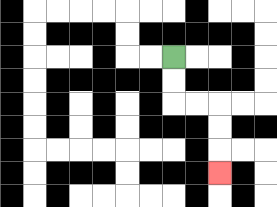{'start': '[7, 2]', 'end': '[9, 7]', 'path_directions': 'D,D,R,R,D,D,D', 'path_coordinates': '[[7, 2], [7, 3], [7, 4], [8, 4], [9, 4], [9, 5], [9, 6], [9, 7]]'}